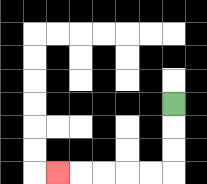{'start': '[7, 4]', 'end': '[2, 7]', 'path_directions': 'D,D,D,L,L,L,L,L', 'path_coordinates': '[[7, 4], [7, 5], [7, 6], [7, 7], [6, 7], [5, 7], [4, 7], [3, 7], [2, 7]]'}